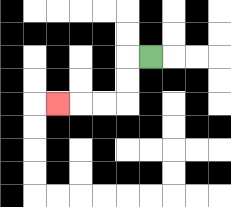{'start': '[6, 2]', 'end': '[2, 4]', 'path_directions': 'L,D,D,L,L,L', 'path_coordinates': '[[6, 2], [5, 2], [5, 3], [5, 4], [4, 4], [3, 4], [2, 4]]'}